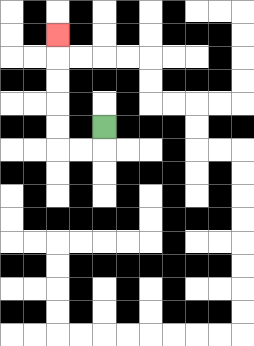{'start': '[4, 5]', 'end': '[2, 1]', 'path_directions': 'D,L,L,U,U,U,U,U', 'path_coordinates': '[[4, 5], [4, 6], [3, 6], [2, 6], [2, 5], [2, 4], [2, 3], [2, 2], [2, 1]]'}